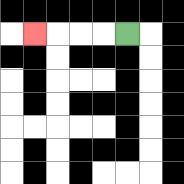{'start': '[5, 1]', 'end': '[1, 1]', 'path_directions': 'L,L,L,L', 'path_coordinates': '[[5, 1], [4, 1], [3, 1], [2, 1], [1, 1]]'}